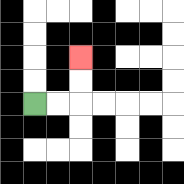{'start': '[1, 4]', 'end': '[3, 2]', 'path_directions': 'R,R,U,U', 'path_coordinates': '[[1, 4], [2, 4], [3, 4], [3, 3], [3, 2]]'}